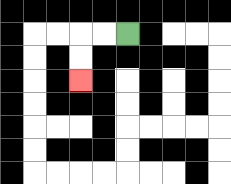{'start': '[5, 1]', 'end': '[3, 3]', 'path_directions': 'L,L,D,D', 'path_coordinates': '[[5, 1], [4, 1], [3, 1], [3, 2], [3, 3]]'}